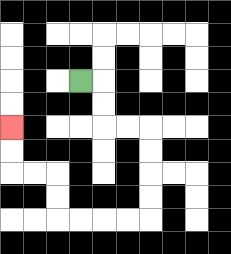{'start': '[3, 3]', 'end': '[0, 5]', 'path_directions': 'R,D,D,R,R,D,D,D,D,L,L,L,L,U,U,L,L,U,U', 'path_coordinates': '[[3, 3], [4, 3], [4, 4], [4, 5], [5, 5], [6, 5], [6, 6], [6, 7], [6, 8], [6, 9], [5, 9], [4, 9], [3, 9], [2, 9], [2, 8], [2, 7], [1, 7], [0, 7], [0, 6], [0, 5]]'}